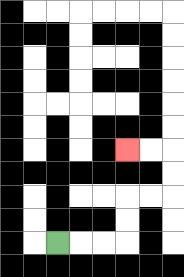{'start': '[2, 10]', 'end': '[5, 6]', 'path_directions': 'R,R,R,U,U,R,R,U,U,L,L', 'path_coordinates': '[[2, 10], [3, 10], [4, 10], [5, 10], [5, 9], [5, 8], [6, 8], [7, 8], [7, 7], [7, 6], [6, 6], [5, 6]]'}